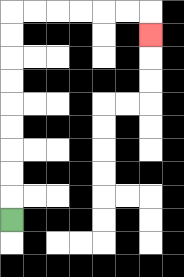{'start': '[0, 9]', 'end': '[6, 1]', 'path_directions': 'U,U,U,U,U,U,U,U,U,R,R,R,R,R,R,D', 'path_coordinates': '[[0, 9], [0, 8], [0, 7], [0, 6], [0, 5], [0, 4], [0, 3], [0, 2], [0, 1], [0, 0], [1, 0], [2, 0], [3, 0], [4, 0], [5, 0], [6, 0], [6, 1]]'}